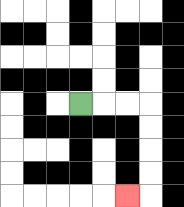{'start': '[3, 4]', 'end': '[5, 8]', 'path_directions': 'R,R,R,D,D,D,D,L', 'path_coordinates': '[[3, 4], [4, 4], [5, 4], [6, 4], [6, 5], [6, 6], [6, 7], [6, 8], [5, 8]]'}